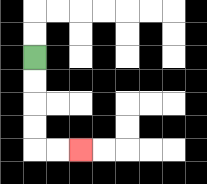{'start': '[1, 2]', 'end': '[3, 6]', 'path_directions': 'D,D,D,D,R,R', 'path_coordinates': '[[1, 2], [1, 3], [1, 4], [1, 5], [1, 6], [2, 6], [3, 6]]'}